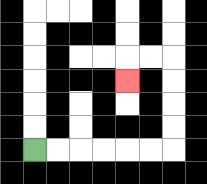{'start': '[1, 6]', 'end': '[5, 3]', 'path_directions': 'R,R,R,R,R,R,U,U,U,U,L,L,D', 'path_coordinates': '[[1, 6], [2, 6], [3, 6], [4, 6], [5, 6], [6, 6], [7, 6], [7, 5], [7, 4], [7, 3], [7, 2], [6, 2], [5, 2], [5, 3]]'}